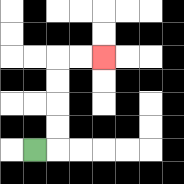{'start': '[1, 6]', 'end': '[4, 2]', 'path_directions': 'R,U,U,U,U,R,R', 'path_coordinates': '[[1, 6], [2, 6], [2, 5], [2, 4], [2, 3], [2, 2], [3, 2], [4, 2]]'}